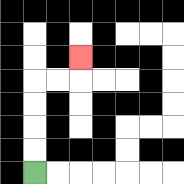{'start': '[1, 7]', 'end': '[3, 2]', 'path_directions': 'U,U,U,U,R,R,U', 'path_coordinates': '[[1, 7], [1, 6], [1, 5], [1, 4], [1, 3], [2, 3], [3, 3], [3, 2]]'}